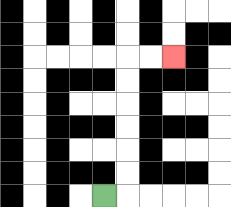{'start': '[4, 8]', 'end': '[7, 2]', 'path_directions': 'R,U,U,U,U,U,U,R,R', 'path_coordinates': '[[4, 8], [5, 8], [5, 7], [5, 6], [5, 5], [5, 4], [5, 3], [5, 2], [6, 2], [7, 2]]'}